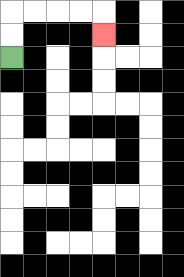{'start': '[0, 2]', 'end': '[4, 1]', 'path_directions': 'U,U,R,R,R,R,D', 'path_coordinates': '[[0, 2], [0, 1], [0, 0], [1, 0], [2, 0], [3, 0], [4, 0], [4, 1]]'}